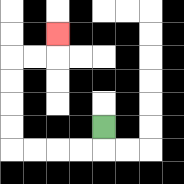{'start': '[4, 5]', 'end': '[2, 1]', 'path_directions': 'D,L,L,L,L,U,U,U,U,R,R,U', 'path_coordinates': '[[4, 5], [4, 6], [3, 6], [2, 6], [1, 6], [0, 6], [0, 5], [0, 4], [0, 3], [0, 2], [1, 2], [2, 2], [2, 1]]'}